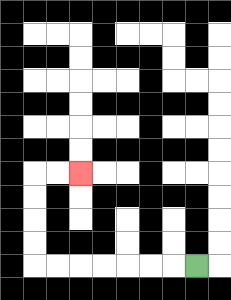{'start': '[8, 11]', 'end': '[3, 7]', 'path_directions': 'L,L,L,L,L,L,L,U,U,U,U,R,R', 'path_coordinates': '[[8, 11], [7, 11], [6, 11], [5, 11], [4, 11], [3, 11], [2, 11], [1, 11], [1, 10], [1, 9], [1, 8], [1, 7], [2, 7], [3, 7]]'}